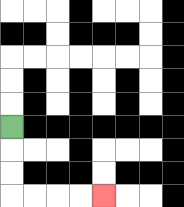{'start': '[0, 5]', 'end': '[4, 8]', 'path_directions': 'D,D,D,R,R,R,R', 'path_coordinates': '[[0, 5], [0, 6], [0, 7], [0, 8], [1, 8], [2, 8], [3, 8], [4, 8]]'}